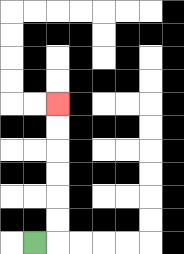{'start': '[1, 10]', 'end': '[2, 4]', 'path_directions': 'R,U,U,U,U,U,U', 'path_coordinates': '[[1, 10], [2, 10], [2, 9], [2, 8], [2, 7], [2, 6], [2, 5], [2, 4]]'}